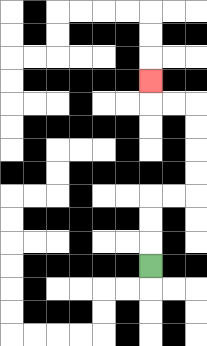{'start': '[6, 11]', 'end': '[6, 3]', 'path_directions': 'U,U,U,R,R,U,U,U,U,L,L,U', 'path_coordinates': '[[6, 11], [6, 10], [6, 9], [6, 8], [7, 8], [8, 8], [8, 7], [8, 6], [8, 5], [8, 4], [7, 4], [6, 4], [6, 3]]'}